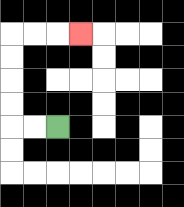{'start': '[2, 5]', 'end': '[3, 1]', 'path_directions': 'L,L,U,U,U,U,R,R,R', 'path_coordinates': '[[2, 5], [1, 5], [0, 5], [0, 4], [0, 3], [0, 2], [0, 1], [1, 1], [2, 1], [3, 1]]'}